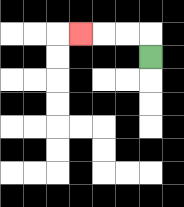{'start': '[6, 2]', 'end': '[3, 1]', 'path_directions': 'U,L,L,L', 'path_coordinates': '[[6, 2], [6, 1], [5, 1], [4, 1], [3, 1]]'}